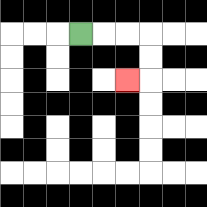{'start': '[3, 1]', 'end': '[5, 3]', 'path_directions': 'R,R,R,D,D,L', 'path_coordinates': '[[3, 1], [4, 1], [5, 1], [6, 1], [6, 2], [6, 3], [5, 3]]'}